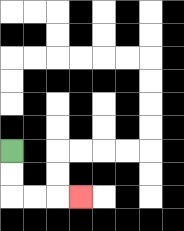{'start': '[0, 6]', 'end': '[3, 8]', 'path_directions': 'D,D,R,R,R', 'path_coordinates': '[[0, 6], [0, 7], [0, 8], [1, 8], [2, 8], [3, 8]]'}